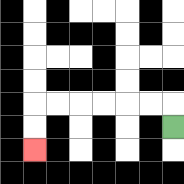{'start': '[7, 5]', 'end': '[1, 6]', 'path_directions': 'U,L,L,L,L,L,L,D,D', 'path_coordinates': '[[7, 5], [7, 4], [6, 4], [5, 4], [4, 4], [3, 4], [2, 4], [1, 4], [1, 5], [1, 6]]'}